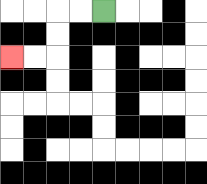{'start': '[4, 0]', 'end': '[0, 2]', 'path_directions': 'L,L,D,D,L,L', 'path_coordinates': '[[4, 0], [3, 0], [2, 0], [2, 1], [2, 2], [1, 2], [0, 2]]'}